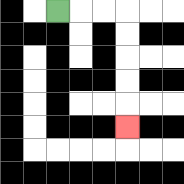{'start': '[2, 0]', 'end': '[5, 5]', 'path_directions': 'R,R,R,D,D,D,D,D', 'path_coordinates': '[[2, 0], [3, 0], [4, 0], [5, 0], [5, 1], [5, 2], [5, 3], [5, 4], [5, 5]]'}